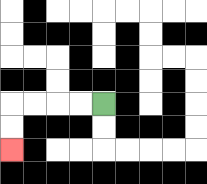{'start': '[4, 4]', 'end': '[0, 6]', 'path_directions': 'L,L,L,L,D,D', 'path_coordinates': '[[4, 4], [3, 4], [2, 4], [1, 4], [0, 4], [0, 5], [0, 6]]'}